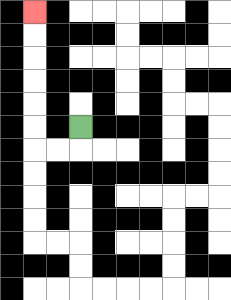{'start': '[3, 5]', 'end': '[1, 0]', 'path_directions': 'D,L,L,U,U,U,U,U,U', 'path_coordinates': '[[3, 5], [3, 6], [2, 6], [1, 6], [1, 5], [1, 4], [1, 3], [1, 2], [1, 1], [1, 0]]'}